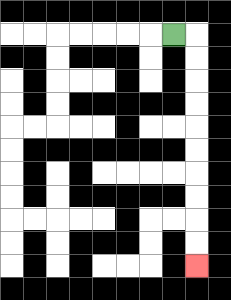{'start': '[7, 1]', 'end': '[8, 11]', 'path_directions': 'R,D,D,D,D,D,D,D,D,D,D', 'path_coordinates': '[[7, 1], [8, 1], [8, 2], [8, 3], [8, 4], [8, 5], [8, 6], [8, 7], [8, 8], [8, 9], [8, 10], [8, 11]]'}